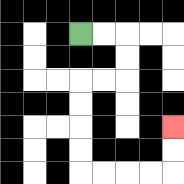{'start': '[3, 1]', 'end': '[7, 5]', 'path_directions': 'R,R,D,D,L,L,D,D,D,D,R,R,R,R,U,U', 'path_coordinates': '[[3, 1], [4, 1], [5, 1], [5, 2], [5, 3], [4, 3], [3, 3], [3, 4], [3, 5], [3, 6], [3, 7], [4, 7], [5, 7], [6, 7], [7, 7], [7, 6], [7, 5]]'}